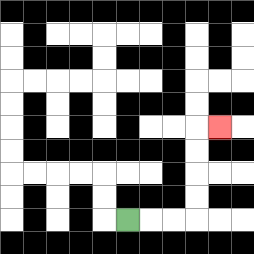{'start': '[5, 9]', 'end': '[9, 5]', 'path_directions': 'R,R,R,U,U,U,U,R', 'path_coordinates': '[[5, 9], [6, 9], [7, 9], [8, 9], [8, 8], [8, 7], [8, 6], [8, 5], [9, 5]]'}